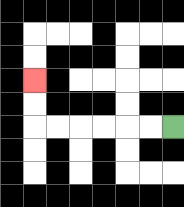{'start': '[7, 5]', 'end': '[1, 3]', 'path_directions': 'L,L,L,L,L,L,U,U', 'path_coordinates': '[[7, 5], [6, 5], [5, 5], [4, 5], [3, 5], [2, 5], [1, 5], [1, 4], [1, 3]]'}